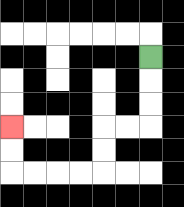{'start': '[6, 2]', 'end': '[0, 5]', 'path_directions': 'D,D,D,L,L,D,D,L,L,L,L,U,U', 'path_coordinates': '[[6, 2], [6, 3], [6, 4], [6, 5], [5, 5], [4, 5], [4, 6], [4, 7], [3, 7], [2, 7], [1, 7], [0, 7], [0, 6], [0, 5]]'}